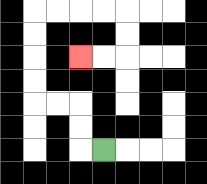{'start': '[4, 6]', 'end': '[3, 2]', 'path_directions': 'L,U,U,L,L,U,U,U,U,R,R,R,R,D,D,L,L', 'path_coordinates': '[[4, 6], [3, 6], [3, 5], [3, 4], [2, 4], [1, 4], [1, 3], [1, 2], [1, 1], [1, 0], [2, 0], [3, 0], [4, 0], [5, 0], [5, 1], [5, 2], [4, 2], [3, 2]]'}